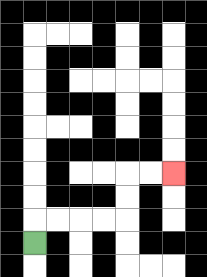{'start': '[1, 10]', 'end': '[7, 7]', 'path_directions': 'U,R,R,R,R,U,U,R,R', 'path_coordinates': '[[1, 10], [1, 9], [2, 9], [3, 9], [4, 9], [5, 9], [5, 8], [5, 7], [6, 7], [7, 7]]'}